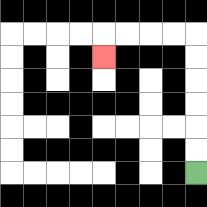{'start': '[8, 7]', 'end': '[4, 2]', 'path_directions': 'U,U,U,U,U,U,L,L,L,L,D', 'path_coordinates': '[[8, 7], [8, 6], [8, 5], [8, 4], [8, 3], [8, 2], [8, 1], [7, 1], [6, 1], [5, 1], [4, 1], [4, 2]]'}